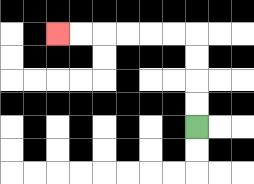{'start': '[8, 5]', 'end': '[2, 1]', 'path_directions': 'U,U,U,U,L,L,L,L,L,L', 'path_coordinates': '[[8, 5], [8, 4], [8, 3], [8, 2], [8, 1], [7, 1], [6, 1], [5, 1], [4, 1], [3, 1], [2, 1]]'}